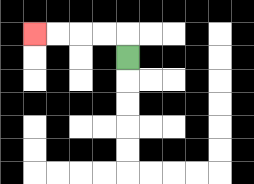{'start': '[5, 2]', 'end': '[1, 1]', 'path_directions': 'U,L,L,L,L', 'path_coordinates': '[[5, 2], [5, 1], [4, 1], [3, 1], [2, 1], [1, 1]]'}